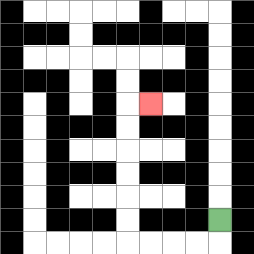{'start': '[9, 9]', 'end': '[6, 4]', 'path_directions': 'D,L,L,L,L,U,U,U,U,U,U,R', 'path_coordinates': '[[9, 9], [9, 10], [8, 10], [7, 10], [6, 10], [5, 10], [5, 9], [5, 8], [5, 7], [5, 6], [5, 5], [5, 4], [6, 4]]'}